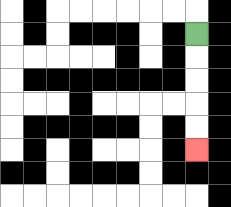{'start': '[8, 1]', 'end': '[8, 6]', 'path_directions': 'D,D,D,D,D', 'path_coordinates': '[[8, 1], [8, 2], [8, 3], [8, 4], [8, 5], [8, 6]]'}